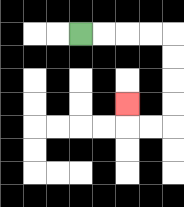{'start': '[3, 1]', 'end': '[5, 4]', 'path_directions': 'R,R,R,R,D,D,D,D,L,L,U', 'path_coordinates': '[[3, 1], [4, 1], [5, 1], [6, 1], [7, 1], [7, 2], [7, 3], [7, 4], [7, 5], [6, 5], [5, 5], [5, 4]]'}